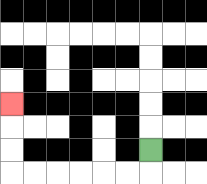{'start': '[6, 6]', 'end': '[0, 4]', 'path_directions': 'D,L,L,L,L,L,L,U,U,U', 'path_coordinates': '[[6, 6], [6, 7], [5, 7], [4, 7], [3, 7], [2, 7], [1, 7], [0, 7], [0, 6], [0, 5], [0, 4]]'}